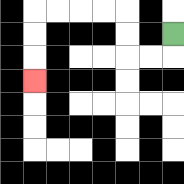{'start': '[7, 1]', 'end': '[1, 3]', 'path_directions': 'D,L,L,U,U,L,L,L,L,D,D,D', 'path_coordinates': '[[7, 1], [7, 2], [6, 2], [5, 2], [5, 1], [5, 0], [4, 0], [3, 0], [2, 0], [1, 0], [1, 1], [1, 2], [1, 3]]'}